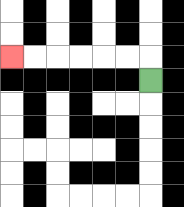{'start': '[6, 3]', 'end': '[0, 2]', 'path_directions': 'U,L,L,L,L,L,L', 'path_coordinates': '[[6, 3], [6, 2], [5, 2], [4, 2], [3, 2], [2, 2], [1, 2], [0, 2]]'}